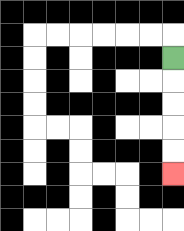{'start': '[7, 2]', 'end': '[7, 7]', 'path_directions': 'D,D,D,D,D', 'path_coordinates': '[[7, 2], [7, 3], [7, 4], [7, 5], [7, 6], [7, 7]]'}